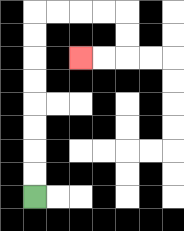{'start': '[1, 8]', 'end': '[3, 2]', 'path_directions': 'U,U,U,U,U,U,U,U,R,R,R,R,D,D,L,L', 'path_coordinates': '[[1, 8], [1, 7], [1, 6], [1, 5], [1, 4], [1, 3], [1, 2], [1, 1], [1, 0], [2, 0], [3, 0], [4, 0], [5, 0], [5, 1], [5, 2], [4, 2], [3, 2]]'}